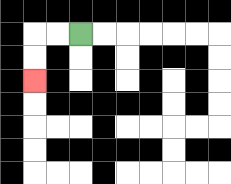{'start': '[3, 1]', 'end': '[1, 3]', 'path_directions': 'L,L,D,D', 'path_coordinates': '[[3, 1], [2, 1], [1, 1], [1, 2], [1, 3]]'}